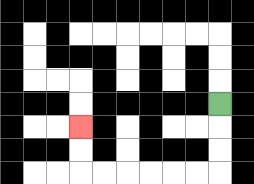{'start': '[9, 4]', 'end': '[3, 5]', 'path_directions': 'D,D,D,L,L,L,L,L,L,U,U', 'path_coordinates': '[[9, 4], [9, 5], [9, 6], [9, 7], [8, 7], [7, 7], [6, 7], [5, 7], [4, 7], [3, 7], [3, 6], [3, 5]]'}